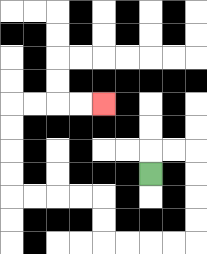{'start': '[6, 7]', 'end': '[4, 4]', 'path_directions': 'U,R,R,D,D,D,D,L,L,L,L,U,U,L,L,L,L,U,U,U,U,R,R,R,R', 'path_coordinates': '[[6, 7], [6, 6], [7, 6], [8, 6], [8, 7], [8, 8], [8, 9], [8, 10], [7, 10], [6, 10], [5, 10], [4, 10], [4, 9], [4, 8], [3, 8], [2, 8], [1, 8], [0, 8], [0, 7], [0, 6], [0, 5], [0, 4], [1, 4], [2, 4], [3, 4], [4, 4]]'}